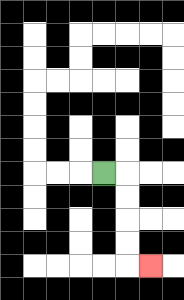{'start': '[4, 7]', 'end': '[6, 11]', 'path_directions': 'R,D,D,D,D,R', 'path_coordinates': '[[4, 7], [5, 7], [5, 8], [5, 9], [5, 10], [5, 11], [6, 11]]'}